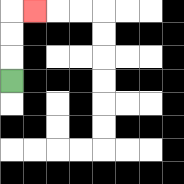{'start': '[0, 3]', 'end': '[1, 0]', 'path_directions': 'U,U,U,R', 'path_coordinates': '[[0, 3], [0, 2], [0, 1], [0, 0], [1, 0]]'}